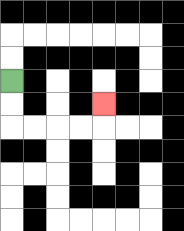{'start': '[0, 3]', 'end': '[4, 4]', 'path_directions': 'D,D,R,R,R,R,U', 'path_coordinates': '[[0, 3], [0, 4], [0, 5], [1, 5], [2, 5], [3, 5], [4, 5], [4, 4]]'}